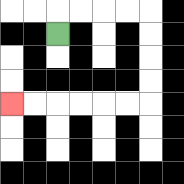{'start': '[2, 1]', 'end': '[0, 4]', 'path_directions': 'U,R,R,R,R,D,D,D,D,L,L,L,L,L,L', 'path_coordinates': '[[2, 1], [2, 0], [3, 0], [4, 0], [5, 0], [6, 0], [6, 1], [6, 2], [6, 3], [6, 4], [5, 4], [4, 4], [3, 4], [2, 4], [1, 4], [0, 4]]'}